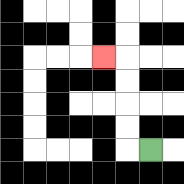{'start': '[6, 6]', 'end': '[4, 2]', 'path_directions': 'L,U,U,U,U,L', 'path_coordinates': '[[6, 6], [5, 6], [5, 5], [5, 4], [5, 3], [5, 2], [4, 2]]'}